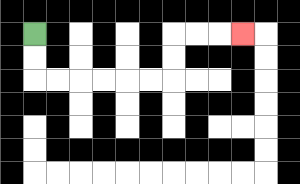{'start': '[1, 1]', 'end': '[10, 1]', 'path_directions': 'D,D,R,R,R,R,R,R,U,U,R,R,R', 'path_coordinates': '[[1, 1], [1, 2], [1, 3], [2, 3], [3, 3], [4, 3], [5, 3], [6, 3], [7, 3], [7, 2], [7, 1], [8, 1], [9, 1], [10, 1]]'}